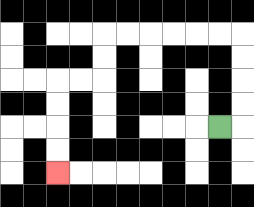{'start': '[9, 5]', 'end': '[2, 7]', 'path_directions': 'R,U,U,U,U,L,L,L,L,L,L,D,D,L,L,D,D,D,D', 'path_coordinates': '[[9, 5], [10, 5], [10, 4], [10, 3], [10, 2], [10, 1], [9, 1], [8, 1], [7, 1], [6, 1], [5, 1], [4, 1], [4, 2], [4, 3], [3, 3], [2, 3], [2, 4], [2, 5], [2, 6], [2, 7]]'}